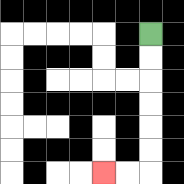{'start': '[6, 1]', 'end': '[4, 7]', 'path_directions': 'D,D,D,D,D,D,L,L', 'path_coordinates': '[[6, 1], [6, 2], [6, 3], [6, 4], [6, 5], [6, 6], [6, 7], [5, 7], [4, 7]]'}